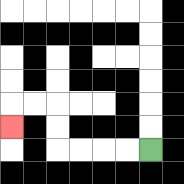{'start': '[6, 6]', 'end': '[0, 5]', 'path_directions': 'L,L,L,L,U,U,L,L,D', 'path_coordinates': '[[6, 6], [5, 6], [4, 6], [3, 6], [2, 6], [2, 5], [2, 4], [1, 4], [0, 4], [0, 5]]'}